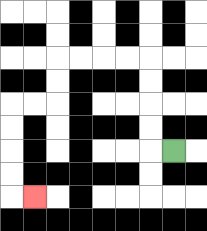{'start': '[7, 6]', 'end': '[1, 8]', 'path_directions': 'L,U,U,U,U,L,L,L,L,D,D,L,L,D,D,D,D,R', 'path_coordinates': '[[7, 6], [6, 6], [6, 5], [6, 4], [6, 3], [6, 2], [5, 2], [4, 2], [3, 2], [2, 2], [2, 3], [2, 4], [1, 4], [0, 4], [0, 5], [0, 6], [0, 7], [0, 8], [1, 8]]'}